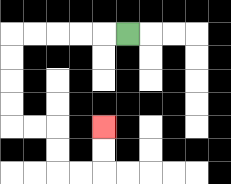{'start': '[5, 1]', 'end': '[4, 5]', 'path_directions': 'L,L,L,L,L,D,D,D,D,R,R,D,D,R,R,U,U', 'path_coordinates': '[[5, 1], [4, 1], [3, 1], [2, 1], [1, 1], [0, 1], [0, 2], [0, 3], [0, 4], [0, 5], [1, 5], [2, 5], [2, 6], [2, 7], [3, 7], [4, 7], [4, 6], [4, 5]]'}